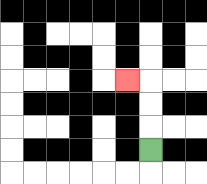{'start': '[6, 6]', 'end': '[5, 3]', 'path_directions': 'U,U,U,L', 'path_coordinates': '[[6, 6], [6, 5], [6, 4], [6, 3], [5, 3]]'}